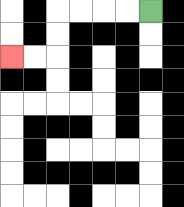{'start': '[6, 0]', 'end': '[0, 2]', 'path_directions': 'L,L,L,L,D,D,L,L', 'path_coordinates': '[[6, 0], [5, 0], [4, 0], [3, 0], [2, 0], [2, 1], [2, 2], [1, 2], [0, 2]]'}